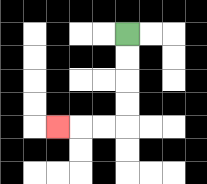{'start': '[5, 1]', 'end': '[2, 5]', 'path_directions': 'D,D,D,D,L,L,L', 'path_coordinates': '[[5, 1], [5, 2], [5, 3], [5, 4], [5, 5], [4, 5], [3, 5], [2, 5]]'}